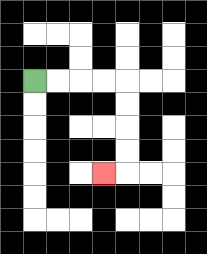{'start': '[1, 3]', 'end': '[4, 7]', 'path_directions': 'R,R,R,R,D,D,D,D,L', 'path_coordinates': '[[1, 3], [2, 3], [3, 3], [4, 3], [5, 3], [5, 4], [5, 5], [5, 6], [5, 7], [4, 7]]'}